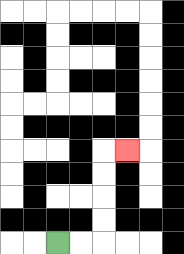{'start': '[2, 10]', 'end': '[5, 6]', 'path_directions': 'R,R,U,U,U,U,R', 'path_coordinates': '[[2, 10], [3, 10], [4, 10], [4, 9], [4, 8], [4, 7], [4, 6], [5, 6]]'}